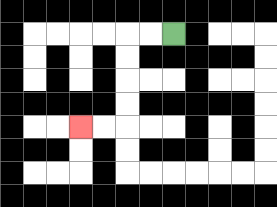{'start': '[7, 1]', 'end': '[3, 5]', 'path_directions': 'L,L,D,D,D,D,L,L', 'path_coordinates': '[[7, 1], [6, 1], [5, 1], [5, 2], [5, 3], [5, 4], [5, 5], [4, 5], [3, 5]]'}